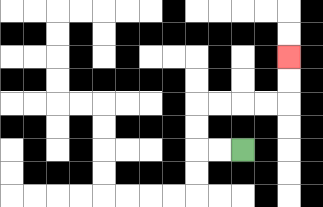{'start': '[10, 6]', 'end': '[12, 2]', 'path_directions': 'L,L,U,U,R,R,R,R,U,U', 'path_coordinates': '[[10, 6], [9, 6], [8, 6], [8, 5], [8, 4], [9, 4], [10, 4], [11, 4], [12, 4], [12, 3], [12, 2]]'}